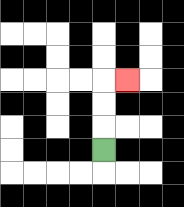{'start': '[4, 6]', 'end': '[5, 3]', 'path_directions': 'U,U,U,R', 'path_coordinates': '[[4, 6], [4, 5], [4, 4], [4, 3], [5, 3]]'}